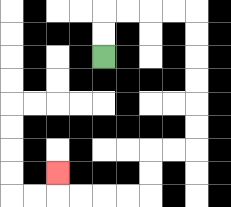{'start': '[4, 2]', 'end': '[2, 7]', 'path_directions': 'U,U,R,R,R,R,D,D,D,D,D,D,L,L,D,D,L,L,L,L,U', 'path_coordinates': '[[4, 2], [4, 1], [4, 0], [5, 0], [6, 0], [7, 0], [8, 0], [8, 1], [8, 2], [8, 3], [8, 4], [8, 5], [8, 6], [7, 6], [6, 6], [6, 7], [6, 8], [5, 8], [4, 8], [3, 8], [2, 8], [2, 7]]'}